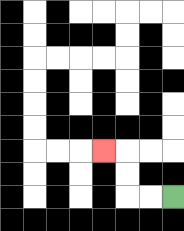{'start': '[7, 8]', 'end': '[4, 6]', 'path_directions': 'L,L,U,U,L', 'path_coordinates': '[[7, 8], [6, 8], [5, 8], [5, 7], [5, 6], [4, 6]]'}